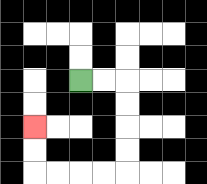{'start': '[3, 3]', 'end': '[1, 5]', 'path_directions': 'R,R,D,D,D,D,L,L,L,L,U,U', 'path_coordinates': '[[3, 3], [4, 3], [5, 3], [5, 4], [5, 5], [5, 6], [5, 7], [4, 7], [3, 7], [2, 7], [1, 7], [1, 6], [1, 5]]'}